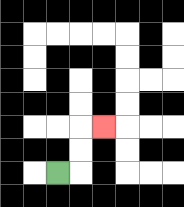{'start': '[2, 7]', 'end': '[4, 5]', 'path_directions': 'R,U,U,R', 'path_coordinates': '[[2, 7], [3, 7], [3, 6], [3, 5], [4, 5]]'}